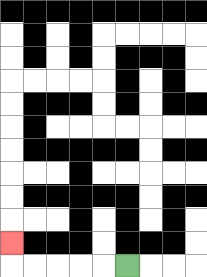{'start': '[5, 11]', 'end': '[0, 10]', 'path_directions': 'L,L,L,L,L,U', 'path_coordinates': '[[5, 11], [4, 11], [3, 11], [2, 11], [1, 11], [0, 11], [0, 10]]'}